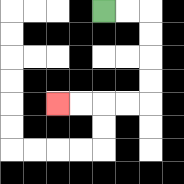{'start': '[4, 0]', 'end': '[2, 4]', 'path_directions': 'R,R,D,D,D,D,L,L,L,L', 'path_coordinates': '[[4, 0], [5, 0], [6, 0], [6, 1], [6, 2], [6, 3], [6, 4], [5, 4], [4, 4], [3, 4], [2, 4]]'}